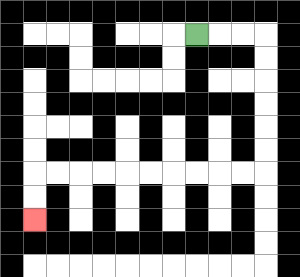{'start': '[8, 1]', 'end': '[1, 9]', 'path_directions': 'R,R,R,D,D,D,D,D,D,L,L,L,L,L,L,L,L,L,L,D,D', 'path_coordinates': '[[8, 1], [9, 1], [10, 1], [11, 1], [11, 2], [11, 3], [11, 4], [11, 5], [11, 6], [11, 7], [10, 7], [9, 7], [8, 7], [7, 7], [6, 7], [5, 7], [4, 7], [3, 7], [2, 7], [1, 7], [1, 8], [1, 9]]'}